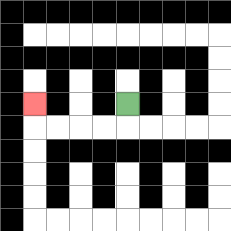{'start': '[5, 4]', 'end': '[1, 4]', 'path_directions': 'D,L,L,L,L,U', 'path_coordinates': '[[5, 4], [5, 5], [4, 5], [3, 5], [2, 5], [1, 5], [1, 4]]'}